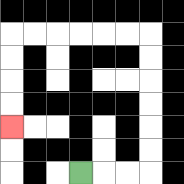{'start': '[3, 7]', 'end': '[0, 5]', 'path_directions': 'R,R,R,U,U,U,U,U,U,L,L,L,L,L,L,D,D,D,D', 'path_coordinates': '[[3, 7], [4, 7], [5, 7], [6, 7], [6, 6], [6, 5], [6, 4], [6, 3], [6, 2], [6, 1], [5, 1], [4, 1], [3, 1], [2, 1], [1, 1], [0, 1], [0, 2], [0, 3], [0, 4], [0, 5]]'}